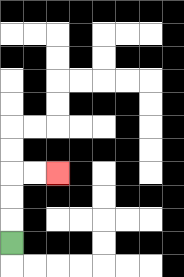{'start': '[0, 10]', 'end': '[2, 7]', 'path_directions': 'U,U,U,R,R', 'path_coordinates': '[[0, 10], [0, 9], [0, 8], [0, 7], [1, 7], [2, 7]]'}